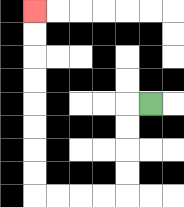{'start': '[6, 4]', 'end': '[1, 0]', 'path_directions': 'L,D,D,D,D,L,L,L,L,U,U,U,U,U,U,U,U', 'path_coordinates': '[[6, 4], [5, 4], [5, 5], [5, 6], [5, 7], [5, 8], [4, 8], [3, 8], [2, 8], [1, 8], [1, 7], [1, 6], [1, 5], [1, 4], [1, 3], [1, 2], [1, 1], [1, 0]]'}